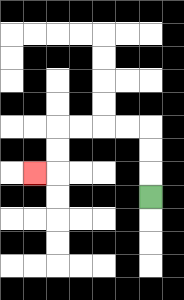{'start': '[6, 8]', 'end': '[1, 7]', 'path_directions': 'U,U,U,L,L,L,L,D,D,L', 'path_coordinates': '[[6, 8], [6, 7], [6, 6], [6, 5], [5, 5], [4, 5], [3, 5], [2, 5], [2, 6], [2, 7], [1, 7]]'}